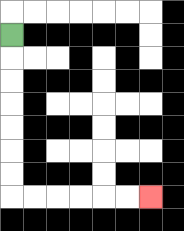{'start': '[0, 1]', 'end': '[6, 8]', 'path_directions': 'D,D,D,D,D,D,D,R,R,R,R,R,R', 'path_coordinates': '[[0, 1], [0, 2], [0, 3], [0, 4], [0, 5], [0, 6], [0, 7], [0, 8], [1, 8], [2, 8], [3, 8], [4, 8], [5, 8], [6, 8]]'}